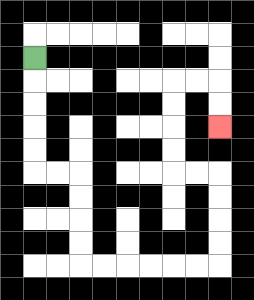{'start': '[1, 2]', 'end': '[9, 5]', 'path_directions': 'D,D,D,D,D,R,R,D,D,D,D,R,R,R,R,R,R,U,U,U,U,L,L,U,U,U,U,R,R,D,D', 'path_coordinates': '[[1, 2], [1, 3], [1, 4], [1, 5], [1, 6], [1, 7], [2, 7], [3, 7], [3, 8], [3, 9], [3, 10], [3, 11], [4, 11], [5, 11], [6, 11], [7, 11], [8, 11], [9, 11], [9, 10], [9, 9], [9, 8], [9, 7], [8, 7], [7, 7], [7, 6], [7, 5], [7, 4], [7, 3], [8, 3], [9, 3], [9, 4], [9, 5]]'}